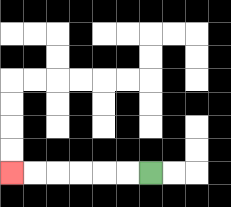{'start': '[6, 7]', 'end': '[0, 7]', 'path_directions': 'L,L,L,L,L,L', 'path_coordinates': '[[6, 7], [5, 7], [4, 7], [3, 7], [2, 7], [1, 7], [0, 7]]'}